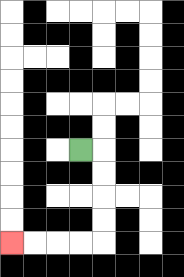{'start': '[3, 6]', 'end': '[0, 10]', 'path_directions': 'R,D,D,D,D,L,L,L,L', 'path_coordinates': '[[3, 6], [4, 6], [4, 7], [4, 8], [4, 9], [4, 10], [3, 10], [2, 10], [1, 10], [0, 10]]'}